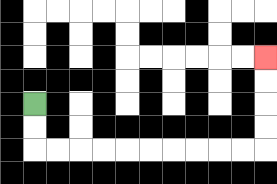{'start': '[1, 4]', 'end': '[11, 2]', 'path_directions': 'D,D,R,R,R,R,R,R,R,R,R,R,U,U,U,U', 'path_coordinates': '[[1, 4], [1, 5], [1, 6], [2, 6], [3, 6], [4, 6], [5, 6], [6, 6], [7, 6], [8, 6], [9, 6], [10, 6], [11, 6], [11, 5], [11, 4], [11, 3], [11, 2]]'}